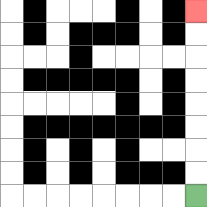{'start': '[8, 8]', 'end': '[8, 0]', 'path_directions': 'U,U,U,U,U,U,U,U', 'path_coordinates': '[[8, 8], [8, 7], [8, 6], [8, 5], [8, 4], [8, 3], [8, 2], [8, 1], [8, 0]]'}